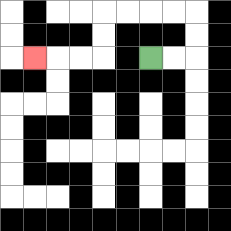{'start': '[6, 2]', 'end': '[1, 2]', 'path_directions': 'R,R,U,U,L,L,L,L,D,D,L,L,L', 'path_coordinates': '[[6, 2], [7, 2], [8, 2], [8, 1], [8, 0], [7, 0], [6, 0], [5, 0], [4, 0], [4, 1], [4, 2], [3, 2], [2, 2], [1, 2]]'}